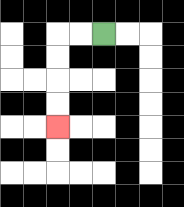{'start': '[4, 1]', 'end': '[2, 5]', 'path_directions': 'L,L,D,D,D,D', 'path_coordinates': '[[4, 1], [3, 1], [2, 1], [2, 2], [2, 3], [2, 4], [2, 5]]'}